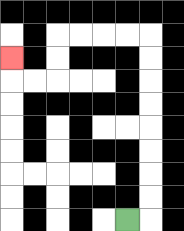{'start': '[5, 9]', 'end': '[0, 2]', 'path_directions': 'R,U,U,U,U,U,U,U,U,L,L,L,L,D,D,L,L,U', 'path_coordinates': '[[5, 9], [6, 9], [6, 8], [6, 7], [6, 6], [6, 5], [6, 4], [6, 3], [6, 2], [6, 1], [5, 1], [4, 1], [3, 1], [2, 1], [2, 2], [2, 3], [1, 3], [0, 3], [0, 2]]'}